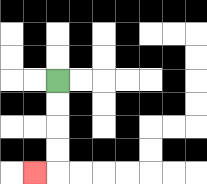{'start': '[2, 3]', 'end': '[1, 7]', 'path_directions': 'D,D,D,D,L', 'path_coordinates': '[[2, 3], [2, 4], [2, 5], [2, 6], [2, 7], [1, 7]]'}